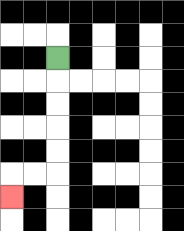{'start': '[2, 2]', 'end': '[0, 8]', 'path_directions': 'D,D,D,D,D,L,L,D', 'path_coordinates': '[[2, 2], [2, 3], [2, 4], [2, 5], [2, 6], [2, 7], [1, 7], [0, 7], [0, 8]]'}